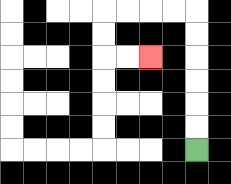{'start': '[8, 6]', 'end': '[6, 2]', 'path_directions': 'U,U,U,U,U,U,L,L,L,L,D,D,R,R', 'path_coordinates': '[[8, 6], [8, 5], [8, 4], [8, 3], [8, 2], [8, 1], [8, 0], [7, 0], [6, 0], [5, 0], [4, 0], [4, 1], [4, 2], [5, 2], [6, 2]]'}